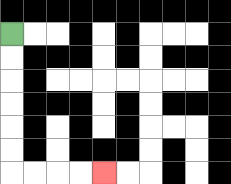{'start': '[0, 1]', 'end': '[4, 7]', 'path_directions': 'D,D,D,D,D,D,R,R,R,R', 'path_coordinates': '[[0, 1], [0, 2], [0, 3], [0, 4], [0, 5], [0, 6], [0, 7], [1, 7], [2, 7], [3, 7], [4, 7]]'}